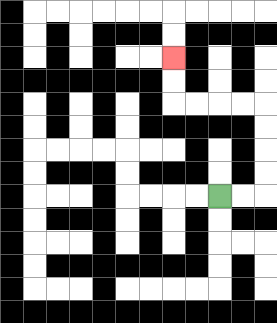{'start': '[9, 8]', 'end': '[7, 2]', 'path_directions': 'R,R,U,U,U,U,L,L,L,L,U,U', 'path_coordinates': '[[9, 8], [10, 8], [11, 8], [11, 7], [11, 6], [11, 5], [11, 4], [10, 4], [9, 4], [8, 4], [7, 4], [7, 3], [7, 2]]'}